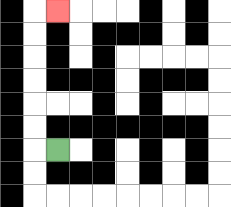{'start': '[2, 6]', 'end': '[2, 0]', 'path_directions': 'L,U,U,U,U,U,U,R', 'path_coordinates': '[[2, 6], [1, 6], [1, 5], [1, 4], [1, 3], [1, 2], [1, 1], [1, 0], [2, 0]]'}